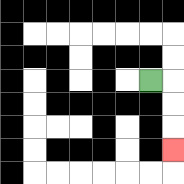{'start': '[6, 3]', 'end': '[7, 6]', 'path_directions': 'R,D,D,D', 'path_coordinates': '[[6, 3], [7, 3], [7, 4], [7, 5], [7, 6]]'}